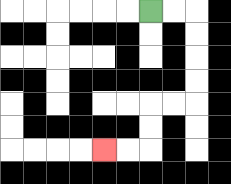{'start': '[6, 0]', 'end': '[4, 6]', 'path_directions': 'R,R,D,D,D,D,L,L,D,D,L,L', 'path_coordinates': '[[6, 0], [7, 0], [8, 0], [8, 1], [8, 2], [8, 3], [8, 4], [7, 4], [6, 4], [6, 5], [6, 6], [5, 6], [4, 6]]'}